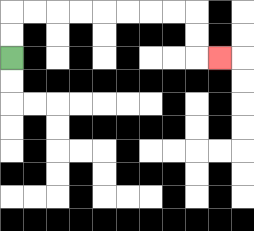{'start': '[0, 2]', 'end': '[9, 2]', 'path_directions': 'U,U,R,R,R,R,R,R,R,R,D,D,R', 'path_coordinates': '[[0, 2], [0, 1], [0, 0], [1, 0], [2, 0], [3, 0], [4, 0], [5, 0], [6, 0], [7, 0], [8, 0], [8, 1], [8, 2], [9, 2]]'}